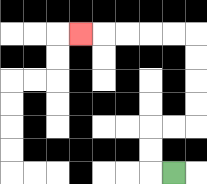{'start': '[7, 7]', 'end': '[3, 1]', 'path_directions': 'L,U,U,R,R,U,U,U,U,L,L,L,L,L', 'path_coordinates': '[[7, 7], [6, 7], [6, 6], [6, 5], [7, 5], [8, 5], [8, 4], [8, 3], [8, 2], [8, 1], [7, 1], [6, 1], [5, 1], [4, 1], [3, 1]]'}